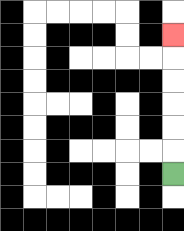{'start': '[7, 7]', 'end': '[7, 1]', 'path_directions': 'U,U,U,U,U,U', 'path_coordinates': '[[7, 7], [7, 6], [7, 5], [7, 4], [7, 3], [7, 2], [7, 1]]'}